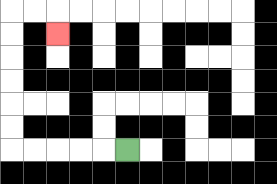{'start': '[5, 6]', 'end': '[2, 1]', 'path_directions': 'L,L,L,L,L,U,U,U,U,U,U,R,R,D', 'path_coordinates': '[[5, 6], [4, 6], [3, 6], [2, 6], [1, 6], [0, 6], [0, 5], [0, 4], [0, 3], [0, 2], [0, 1], [0, 0], [1, 0], [2, 0], [2, 1]]'}